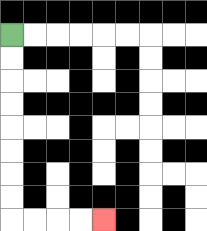{'start': '[0, 1]', 'end': '[4, 9]', 'path_directions': 'D,D,D,D,D,D,D,D,R,R,R,R', 'path_coordinates': '[[0, 1], [0, 2], [0, 3], [0, 4], [0, 5], [0, 6], [0, 7], [0, 8], [0, 9], [1, 9], [2, 9], [3, 9], [4, 9]]'}